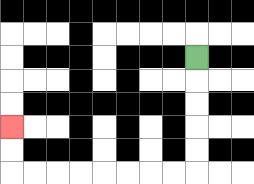{'start': '[8, 2]', 'end': '[0, 5]', 'path_directions': 'D,D,D,D,D,L,L,L,L,L,L,L,L,U,U', 'path_coordinates': '[[8, 2], [8, 3], [8, 4], [8, 5], [8, 6], [8, 7], [7, 7], [6, 7], [5, 7], [4, 7], [3, 7], [2, 7], [1, 7], [0, 7], [0, 6], [0, 5]]'}